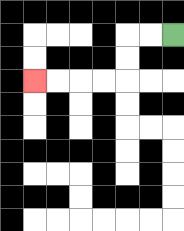{'start': '[7, 1]', 'end': '[1, 3]', 'path_directions': 'L,L,D,D,L,L,L,L', 'path_coordinates': '[[7, 1], [6, 1], [5, 1], [5, 2], [5, 3], [4, 3], [3, 3], [2, 3], [1, 3]]'}